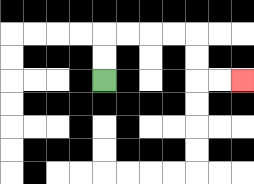{'start': '[4, 3]', 'end': '[10, 3]', 'path_directions': 'U,U,R,R,R,R,D,D,R,R', 'path_coordinates': '[[4, 3], [4, 2], [4, 1], [5, 1], [6, 1], [7, 1], [8, 1], [8, 2], [8, 3], [9, 3], [10, 3]]'}